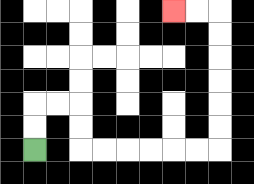{'start': '[1, 6]', 'end': '[7, 0]', 'path_directions': 'U,U,R,R,D,D,R,R,R,R,R,R,U,U,U,U,U,U,L,L', 'path_coordinates': '[[1, 6], [1, 5], [1, 4], [2, 4], [3, 4], [3, 5], [3, 6], [4, 6], [5, 6], [6, 6], [7, 6], [8, 6], [9, 6], [9, 5], [9, 4], [9, 3], [9, 2], [9, 1], [9, 0], [8, 0], [7, 0]]'}